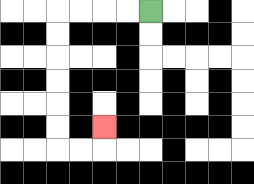{'start': '[6, 0]', 'end': '[4, 5]', 'path_directions': 'L,L,L,L,D,D,D,D,D,D,R,R,U', 'path_coordinates': '[[6, 0], [5, 0], [4, 0], [3, 0], [2, 0], [2, 1], [2, 2], [2, 3], [2, 4], [2, 5], [2, 6], [3, 6], [4, 6], [4, 5]]'}